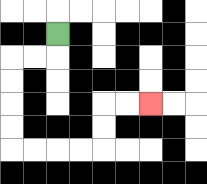{'start': '[2, 1]', 'end': '[6, 4]', 'path_directions': 'D,L,L,D,D,D,D,R,R,R,R,U,U,R,R', 'path_coordinates': '[[2, 1], [2, 2], [1, 2], [0, 2], [0, 3], [0, 4], [0, 5], [0, 6], [1, 6], [2, 6], [3, 6], [4, 6], [4, 5], [4, 4], [5, 4], [6, 4]]'}